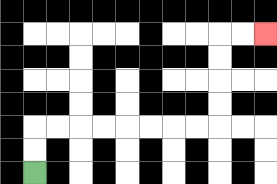{'start': '[1, 7]', 'end': '[11, 1]', 'path_directions': 'U,U,R,R,R,R,R,R,R,R,U,U,U,U,R,R', 'path_coordinates': '[[1, 7], [1, 6], [1, 5], [2, 5], [3, 5], [4, 5], [5, 5], [6, 5], [7, 5], [8, 5], [9, 5], [9, 4], [9, 3], [9, 2], [9, 1], [10, 1], [11, 1]]'}